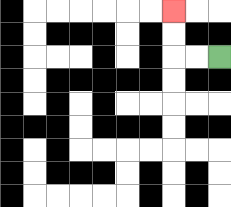{'start': '[9, 2]', 'end': '[7, 0]', 'path_directions': 'L,L,U,U', 'path_coordinates': '[[9, 2], [8, 2], [7, 2], [7, 1], [7, 0]]'}